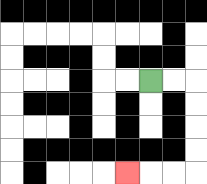{'start': '[6, 3]', 'end': '[5, 7]', 'path_directions': 'R,R,D,D,D,D,L,L,L', 'path_coordinates': '[[6, 3], [7, 3], [8, 3], [8, 4], [8, 5], [8, 6], [8, 7], [7, 7], [6, 7], [5, 7]]'}